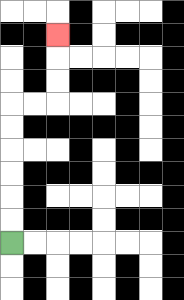{'start': '[0, 10]', 'end': '[2, 1]', 'path_directions': 'U,U,U,U,U,U,R,R,U,U,U', 'path_coordinates': '[[0, 10], [0, 9], [0, 8], [0, 7], [0, 6], [0, 5], [0, 4], [1, 4], [2, 4], [2, 3], [2, 2], [2, 1]]'}